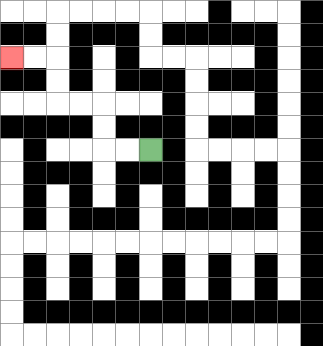{'start': '[6, 6]', 'end': '[0, 2]', 'path_directions': 'L,L,U,U,L,L,U,U,L,L', 'path_coordinates': '[[6, 6], [5, 6], [4, 6], [4, 5], [4, 4], [3, 4], [2, 4], [2, 3], [2, 2], [1, 2], [0, 2]]'}